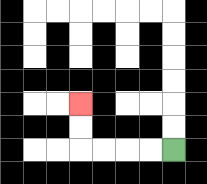{'start': '[7, 6]', 'end': '[3, 4]', 'path_directions': 'L,L,L,L,U,U', 'path_coordinates': '[[7, 6], [6, 6], [5, 6], [4, 6], [3, 6], [3, 5], [3, 4]]'}